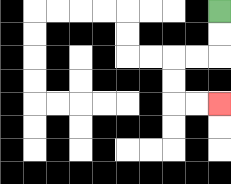{'start': '[9, 0]', 'end': '[9, 4]', 'path_directions': 'D,D,L,L,D,D,R,R', 'path_coordinates': '[[9, 0], [9, 1], [9, 2], [8, 2], [7, 2], [7, 3], [7, 4], [8, 4], [9, 4]]'}